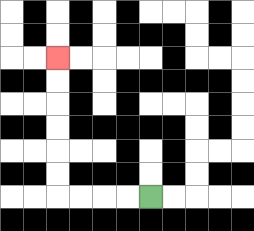{'start': '[6, 8]', 'end': '[2, 2]', 'path_directions': 'L,L,L,L,U,U,U,U,U,U', 'path_coordinates': '[[6, 8], [5, 8], [4, 8], [3, 8], [2, 8], [2, 7], [2, 6], [2, 5], [2, 4], [2, 3], [2, 2]]'}